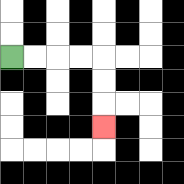{'start': '[0, 2]', 'end': '[4, 5]', 'path_directions': 'R,R,R,R,D,D,D', 'path_coordinates': '[[0, 2], [1, 2], [2, 2], [3, 2], [4, 2], [4, 3], [4, 4], [4, 5]]'}